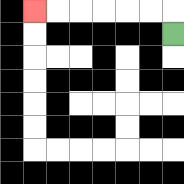{'start': '[7, 1]', 'end': '[1, 0]', 'path_directions': 'U,L,L,L,L,L,L', 'path_coordinates': '[[7, 1], [7, 0], [6, 0], [5, 0], [4, 0], [3, 0], [2, 0], [1, 0]]'}